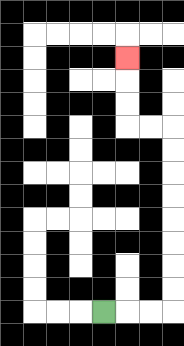{'start': '[4, 13]', 'end': '[5, 2]', 'path_directions': 'R,R,R,U,U,U,U,U,U,U,U,L,L,U,U,U', 'path_coordinates': '[[4, 13], [5, 13], [6, 13], [7, 13], [7, 12], [7, 11], [7, 10], [7, 9], [7, 8], [7, 7], [7, 6], [7, 5], [6, 5], [5, 5], [5, 4], [5, 3], [5, 2]]'}